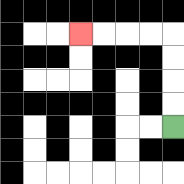{'start': '[7, 5]', 'end': '[3, 1]', 'path_directions': 'U,U,U,U,L,L,L,L', 'path_coordinates': '[[7, 5], [7, 4], [7, 3], [7, 2], [7, 1], [6, 1], [5, 1], [4, 1], [3, 1]]'}